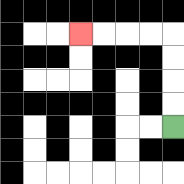{'start': '[7, 5]', 'end': '[3, 1]', 'path_directions': 'U,U,U,U,L,L,L,L', 'path_coordinates': '[[7, 5], [7, 4], [7, 3], [7, 2], [7, 1], [6, 1], [5, 1], [4, 1], [3, 1]]'}